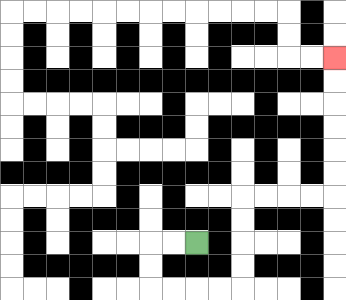{'start': '[8, 10]', 'end': '[14, 2]', 'path_directions': 'L,L,D,D,R,R,R,R,U,U,U,U,R,R,R,R,U,U,U,U,U,U', 'path_coordinates': '[[8, 10], [7, 10], [6, 10], [6, 11], [6, 12], [7, 12], [8, 12], [9, 12], [10, 12], [10, 11], [10, 10], [10, 9], [10, 8], [11, 8], [12, 8], [13, 8], [14, 8], [14, 7], [14, 6], [14, 5], [14, 4], [14, 3], [14, 2]]'}